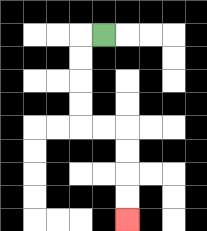{'start': '[4, 1]', 'end': '[5, 9]', 'path_directions': 'L,D,D,D,D,R,R,D,D,D,D', 'path_coordinates': '[[4, 1], [3, 1], [3, 2], [3, 3], [3, 4], [3, 5], [4, 5], [5, 5], [5, 6], [5, 7], [5, 8], [5, 9]]'}